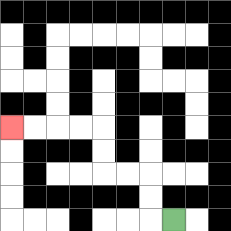{'start': '[7, 9]', 'end': '[0, 5]', 'path_directions': 'L,U,U,L,L,U,U,L,L,L,L', 'path_coordinates': '[[7, 9], [6, 9], [6, 8], [6, 7], [5, 7], [4, 7], [4, 6], [4, 5], [3, 5], [2, 5], [1, 5], [0, 5]]'}